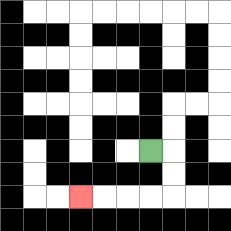{'start': '[6, 6]', 'end': '[3, 8]', 'path_directions': 'R,D,D,L,L,L,L', 'path_coordinates': '[[6, 6], [7, 6], [7, 7], [7, 8], [6, 8], [5, 8], [4, 8], [3, 8]]'}